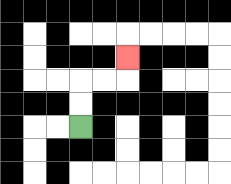{'start': '[3, 5]', 'end': '[5, 2]', 'path_directions': 'U,U,R,R,U', 'path_coordinates': '[[3, 5], [3, 4], [3, 3], [4, 3], [5, 3], [5, 2]]'}